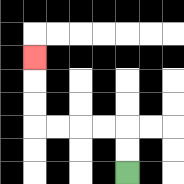{'start': '[5, 7]', 'end': '[1, 2]', 'path_directions': 'U,U,L,L,L,L,U,U,U', 'path_coordinates': '[[5, 7], [5, 6], [5, 5], [4, 5], [3, 5], [2, 5], [1, 5], [1, 4], [1, 3], [1, 2]]'}